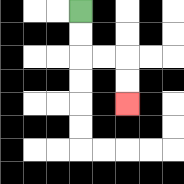{'start': '[3, 0]', 'end': '[5, 4]', 'path_directions': 'D,D,R,R,D,D', 'path_coordinates': '[[3, 0], [3, 1], [3, 2], [4, 2], [5, 2], [5, 3], [5, 4]]'}